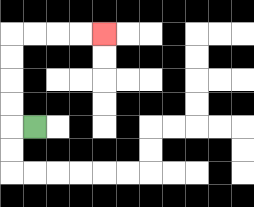{'start': '[1, 5]', 'end': '[4, 1]', 'path_directions': 'L,U,U,U,U,R,R,R,R', 'path_coordinates': '[[1, 5], [0, 5], [0, 4], [0, 3], [0, 2], [0, 1], [1, 1], [2, 1], [3, 1], [4, 1]]'}